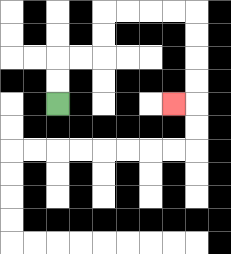{'start': '[2, 4]', 'end': '[7, 4]', 'path_directions': 'U,U,R,R,U,U,R,R,R,R,D,D,D,D,L', 'path_coordinates': '[[2, 4], [2, 3], [2, 2], [3, 2], [4, 2], [4, 1], [4, 0], [5, 0], [6, 0], [7, 0], [8, 0], [8, 1], [8, 2], [8, 3], [8, 4], [7, 4]]'}